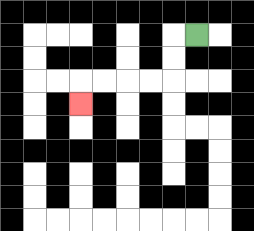{'start': '[8, 1]', 'end': '[3, 4]', 'path_directions': 'L,D,D,L,L,L,L,D', 'path_coordinates': '[[8, 1], [7, 1], [7, 2], [7, 3], [6, 3], [5, 3], [4, 3], [3, 3], [3, 4]]'}